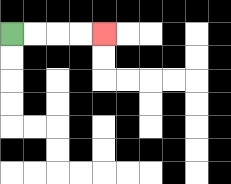{'start': '[0, 1]', 'end': '[4, 1]', 'path_directions': 'R,R,R,R', 'path_coordinates': '[[0, 1], [1, 1], [2, 1], [3, 1], [4, 1]]'}